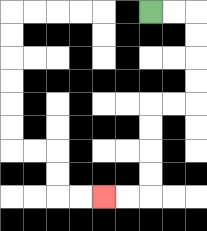{'start': '[6, 0]', 'end': '[4, 8]', 'path_directions': 'R,R,D,D,D,D,L,L,D,D,D,D,L,L', 'path_coordinates': '[[6, 0], [7, 0], [8, 0], [8, 1], [8, 2], [8, 3], [8, 4], [7, 4], [6, 4], [6, 5], [6, 6], [6, 7], [6, 8], [5, 8], [4, 8]]'}